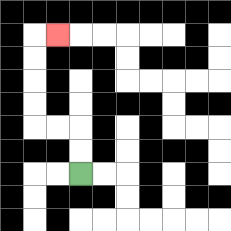{'start': '[3, 7]', 'end': '[2, 1]', 'path_directions': 'U,U,L,L,U,U,U,U,R', 'path_coordinates': '[[3, 7], [3, 6], [3, 5], [2, 5], [1, 5], [1, 4], [1, 3], [1, 2], [1, 1], [2, 1]]'}